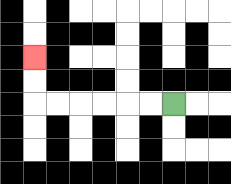{'start': '[7, 4]', 'end': '[1, 2]', 'path_directions': 'L,L,L,L,L,L,U,U', 'path_coordinates': '[[7, 4], [6, 4], [5, 4], [4, 4], [3, 4], [2, 4], [1, 4], [1, 3], [1, 2]]'}